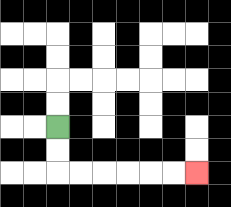{'start': '[2, 5]', 'end': '[8, 7]', 'path_directions': 'D,D,R,R,R,R,R,R', 'path_coordinates': '[[2, 5], [2, 6], [2, 7], [3, 7], [4, 7], [5, 7], [6, 7], [7, 7], [8, 7]]'}